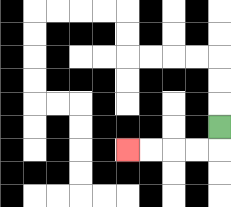{'start': '[9, 5]', 'end': '[5, 6]', 'path_directions': 'D,L,L,L,L', 'path_coordinates': '[[9, 5], [9, 6], [8, 6], [7, 6], [6, 6], [5, 6]]'}